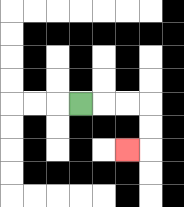{'start': '[3, 4]', 'end': '[5, 6]', 'path_directions': 'R,R,R,D,D,L', 'path_coordinates': '[[3, 4], [4, 4], [5, 4], [6, 4], [6, 5], [6, 6], [5, 6]]'}